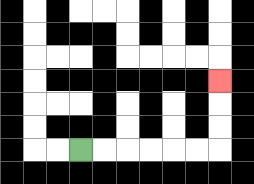{'start': '[3, 6]', 'end': '[9, 3]', 'path_directions': 'R,R,R,R,R,R,U,U,U', 'path_coordinates': '[[3, 6], [4, 6], [5, 6], [6, 6], [7, 6], [8, 6], [9, 6], [9, 5], [9, 4], [9, 3]]'}